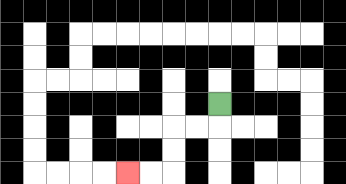{'start': '[9, 4]', 'end': '[5, 7]', 'path_directions': 'D,L,L,D,D,L,L', 'path_coordinates': '[[9, 4], [9, 5], [8, 5], [7, 5], [7, 6], [7, 7], [6, 7], [5, 7]]'}